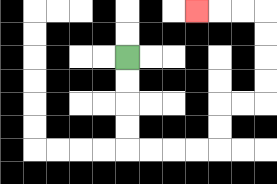{'start': '[5, 2]', 'end': '[8, 0]', 'path_directions': 'D,D,D,D,R,R,R,R,U,U,R,R,U,U,U,U,L,L,L', 'path_coordinates': '[[5, 2], [5, 3], [5, 4], [5, 5], [5, 6], [6, 6], [7, 6], [8, 6], [9, 6], [9, 5], [9, 4], [10, 4], [11, 4], [11, 3], [11, 2], [11, 1], [11, 0], [10, 0], [9, 0], [8, 0]]'}